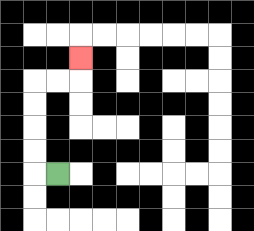{'start': '[2, 7]', 'end': '[3, 2]', 'path_directions': 'L,U,U,U,U,R,R,U', 'path_coordinates': '[[2, 7], [1, 7], [1, 6], [1, 5], [1, 4], [1, 3], [2, 3], [3, 3], [3, 2]]'}